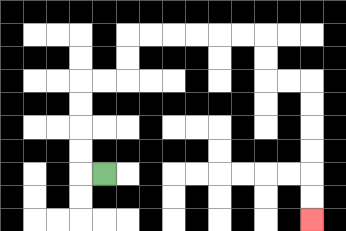{'start': '[4, 7]', 'end': '[13, 9]', 'path_directions': 'L,U,U,U,U,R,R,U,U,R,R,R,R,R,R,D,D,R,R,D,D,D,D,D,D', 'path_coordinates': '[[4, 7], [3, 7], [3, 6], [3, 5], [3, 4], [3, 3], [4, 3], [5, 3], [5, 2], [5, 1], [6, 1], [7, 1], [8, 1], [9, 1], [10, 1], [11, 1], [11, 2], [11, 3], [12, 3], [13, 3], [13, 4], [13, 5], [13, 6], [13, 7], [13, 8], [13, 9]]'}